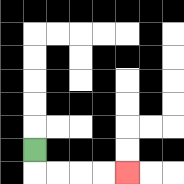{'start': '[1, 6]', 'end': '[5, 7]', 'path_directions': 'D,R,R,R,R', 'path_coordinates': '[[1, 6], [1, 7], [2, 7], [3, 7], [4, 7], [5, 7]]'}